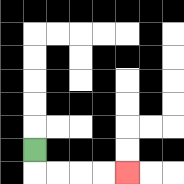{'start': '[1, 6]', 'end': '[5, 7]', 'path_directions': 'D,R,R,R,R', 'path_coordinates': '[[1, 6], [1, 7], [2, 7], [3, 7], [4, 7], [5, 7]]'}